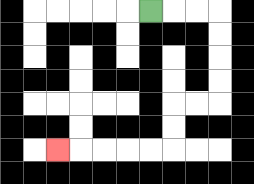{'start': '[6, 0]', 'end': '[2, 6]', 'path_directions': 'R,R,R,D,D,D,D,L,L,D,D,L,L,L,L,L', 'path_coordinates': '[[6, 0], [7, 0], [8, 0], [9, 0], [9, 1], [9, 2], [9, 3], [9, 4], [8, 4], [7, 4], [7, 5], [7, 6], [6, 6], [5, 6], [4, 6], [3, 6], [2, 6]]'}